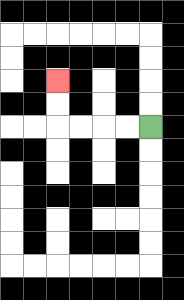{'start': '[6, 5]', 'end': '[2, 3]', 'path_directions': 'L,L,L,L,U,U', 'path_coordinates': '[[6, 5], [5, 5], [4, 5], [3, 5], [2, 5], [2, 4], [2, 3]]'}